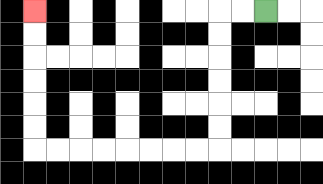{'start': '[11, 0]', 'end': '[1, 0]', 'path_directions': 'L,L,D,D,D,D,D,D,L,L,L,L,L,L,L,L,U,U,U,U,U,U', 'path_coordinates': '[[11, 0], [10, 0], [9, 0], [9, 1], [9, 2], [9, 3], [9, 4], [9, 5], [9, 6], [8, 6], [7, 6], [6, 6], [5, 6], [4, 6], [3, 6], [2, 6], [1, 6], [1, 5], [1, 4], [1, 3], [1, 2], [1, 1], [1, 0]]'}